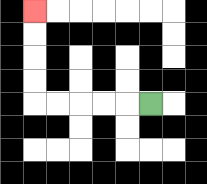{'start': '[6, 4]', 'end': '[1, 0]', 'path_directions': 'L,L,L,L,L,U,U,U,U', 'path_coordinates': '[[6, 4], [5, 4], [4, 4], [3, 4], [2, 4], [1, 4], [1, 3], [1, 2], [1, 1], [1, 0]]'}